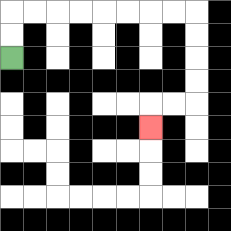{'start': '[0, 2]', 'end': '[6, 5]', 'path_directions': 'U,U,R,R,R,R,R,R,R,R,D,D,D,D,L,L,D', 'path_coordinates': '[[0, 2], [0, 1], [0, 0], [1, 0], [2, 0], [3, 0], [4, 0], [5, 0], [6, 0], [7, 0], [8, 0], [8, 1], [8, 2], [8, 3], [8, 4], [7, 4], [6, 4], [6, 5]]'}